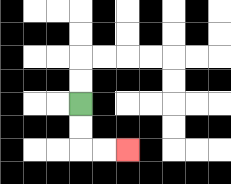{'start': '[3, 4]', 'end': '[5, 6]', 'path_directions': 'D,D,R,R', 'path_coordinates': '[[3, 4], [3, 5], [3, 6], [4, 6], [5, 6]]'}